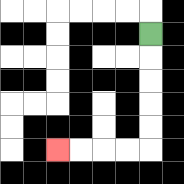{'start': '[6, 1]', 'end': '[2, 6]', 'path_directions': 'D,D,D,D,D,L,L,L,L', 'path_coordinates': '[[6, 1], [6, 2], [6, 3], [6, 4], [6, 5], [6, 6], [5, 6], [4, 6], [3, 6], [2, 6]]'}